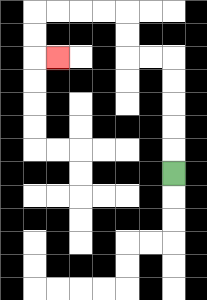{'start': '[7, 7]', 'end': '[2, 2]', 'path_directions': 'U,U,U,U,U,L,L,U,U,L,L,L,L,D,D,R', 'path_coordinates': '[[7, 7], [7, 6], [7, 5], [7, 4], [7, 3], [7, 2], [6, 2], [5, 2], [5, 1], [5, 0], [4, 0], [3, 0], [2, 0], [1, 0], [1, 1], [1, 2], [2, 2]]'}